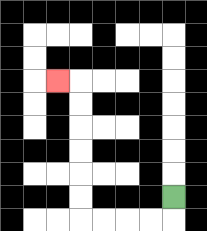{'start': '[7, 8]', 'end': '[2, 3]', 'path_directions': 'D,L,L,L,L,U,U,U,U,U,U,L', 'path_coordinates': '[[7, 8], [7, 9], [6, 9], [5, 9], [4, 9], [3, 9], [3, 8], [3, 7], [3, 6], [3, 5], [3, 4], [3, 3], [2, 3]]'}